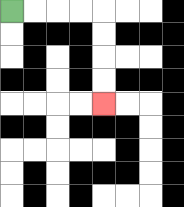{'start': '[0, 0]', 'end': '[4, 4]', 'path_directions': 'R,R,R,R,D,D,D,D', 'path_coordinates': '[[0, 0], [1, 0], [2, 0], [3, 0], [4, 0], [4, 1], [4, 2], [4, 3], [4, 4]]'}